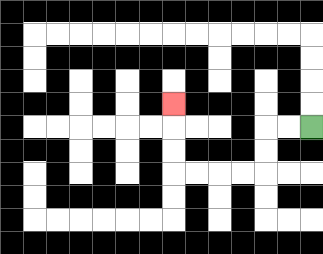{'start': '[13, 5]', 'end': '[7, 4]', 'path_directions': 'L,L,D,D,L,L,L,L,U,U,U', 'path_coordinates': '[[13, 5], [12, 5], [11, 5], [11, 6], [11, 7], [10, 7], [9, 7], [8, 7], [7, 7], [7, 6], [7, 5], [7, 4]]'}